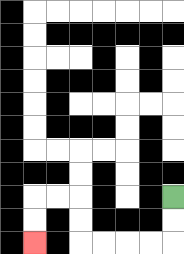{'start': '[7, 8]', 'end': '[1, 10]', 'path_directions': 'D,D,L,L,L,L,U,U,L,L,D,D', 'path_coordinates': '[[7, 8], [7, 9], [7, 10], [6, 10], [5, 10], [4, 10], [3, 10], [3, 9], [3, 8], [2, 8], [1, 8], [1, 9], [1, 10]]'}